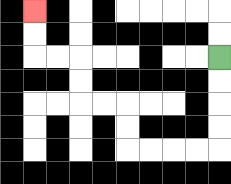{'start': '[9, 2]', 'end': '[1, 0]', 'path_directions': 'D,D,D,D,L,L,L,L,U,U,L,L,U,U,L,L,U,U', 'path_coordinates': '[[9, 2], [9, 3], [9, 4], [9, 5], [9, 6], [8, 6], [7, 6], [6, 6], [5, 6], [5, 5], [5, 4], [4, 4], [3, 4], [3, 3], [3, 2], [2, 2], [1, 2], [1, 1], [1, 0]]'}